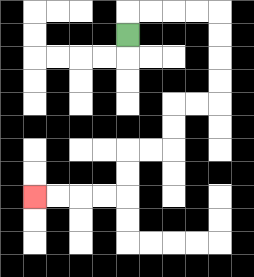{'start': '[5, 1]', 'end': '[1, 8]', 'path_directions': 'U,R,R,R,R,D,D,D,D,L,L,D,D,L,L,D,D,L,L,L,L', 'path_coordinates': '[[5, 1], [5, 0], [6, 0], [7, 0], [8, 0], [9, 0], [9, 1], [9, 2], [9, 3], [9, 4], [8, 4], [7, 4], [7, 5], [7, 6], [6, 6], [5, 6], [5, 7], [5, 8], [4, 8], [3, 8], [2, 8], [1, 8]]'}